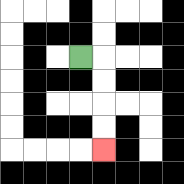{'start': '[3, 2]', 'end': '[4, 6]', 'path_directions': 'R,D,D,D,D', 'path_coordinates': '[[3, 2], [4, 2], [4, 3], [4, 4], [4, 5], [4, 6]]'}